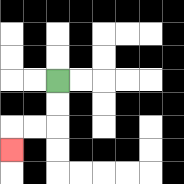{'start': '[2, 3]', 'end': '[0, 6]', 'path_directions': 'D,D,L,L,D', 'path_coordinates': '[[2, 3], [2, 4], [2, 5], [1, 5], [0, 5], [0, 6]]'}